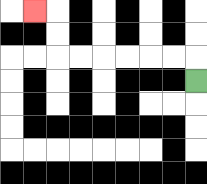{'start': '[8, 3]', 'end': '[1, 0]', 'path_directions': 'U,L,L,L,L,L,L,U,U,L', 'path_coordinates': '[[8, 3], [8, 2], [7, 2], [6, 2], [5, 2], [4, 2], [3, 2], [2, 2], [2, 1], [2, 0], [1, 0]]'}